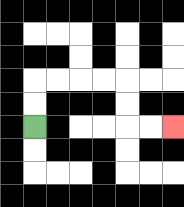{'start': '[1, 5]', 'end': '[7, 5]', 'path_directions': 'U,U,R,R,R,R,D,D,R,R', 'path_coordinates': '[[1, 5], [1, 4], [1, 3], [2, 3], [3, 3], [4, 3], [5, 3], [5, 4], [5, 5], [6, 5], [7, 5]]'}